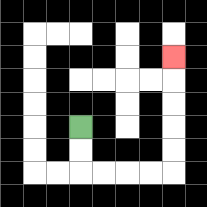{'start': '[3, 5]', 'end': '[7, 2]', 'path_directions': 'D,D,R,R,R,R,U,U,U,U,U', 'path_coordinates': '[[3, 5], [3, 6], [3, 7], [4, 7], [5, 7], [6, 7], [7, 7], [7, 6], [7, 5], [7, 4], [7, 3], [7, 2]]'}